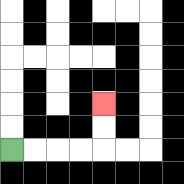{'start': '[0, 6]', 'end': '[4, 4]', 'path_directions': 'R,R,R,R,U,U', 'path_coordinates': '[[0, 6], [1, 6], [2, 6], [3, 6], [4, 6], [4, 5], [4, 4]]'}